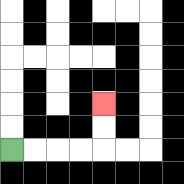{'start': '[0, 6]', 'end': '[4, 4]', 'path_directions': 'R,R,R,R,U,U', 'path_coordinates': '[[0, 6], [1, 6], [2, 6], [3, 6], [4, 6], [4, 5], [4, 4]]'}